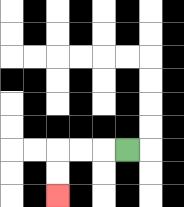{'start': '[5, 6]', 'end': '[2, 8]', 'path_directions': 'L,L,L,D,D', 'path_coordinates': '[[5, 6], [4, 6], [3, 6], [2, 6], [2, 7], [2, 8]]'}